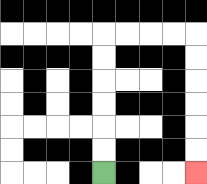{'start': '[4, 7]', 'end': '[8, 7]', 'path_directions': 'U,U,U,U,U,U,R,R,R,R,D,D,D,D,D,D', 'path_coordinates': '[[4, 7], [4, 6], [4, 5], [4, 4], [4, 3], [4, 2], [4, 1], [5, 1], [6, 1], [7, 1], [8, 1], [8, 2], [8, 3], [8, 4], [8, 5], [8, 6], [8, 7]]'}